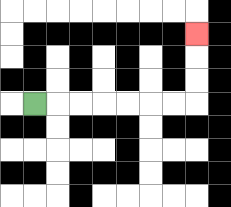{'start': '[1, 4]', 'end': '[8, 1]', 'path_directions': 'R,R,R,R,R,R,R,U,U,U', 'path_coordinates': '[[1, 4], [2, 4], [3, 4], [4, 4], [5, 4], [6, 4], [7, 4], [8, 4], [8, 3], [8, 2], [8, 1]]'}